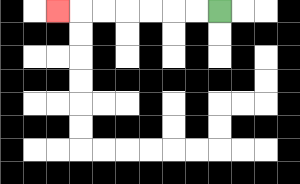{'start': '[9, 0]', 'end': '[2, 0]', 'path_directions': 'L,L,L,L,L,L,L', 'path_coordinates': '[[9, 0], [8, 0], [7, 0], [6, 0], [5, 0], [4, 0], [3, 0], [2, 0]]'}